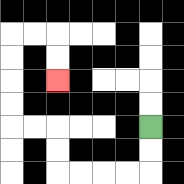{'start': '[6, 5]', 'end': '[2, 3]', 'path_directions': 'D,D,L,L,L,L,U,U,L,L,U,U,U,U,R,R,D,D', 'path_coordinates': '[[6, 5], [6, 6], [6, 7], [5, 7], [4, 7], [3, 7], [2, 7], [2, 6], [2, 5], [1, 5], [0, 5], [0, 4], [0, 3], [0, 2], [0, 1], [1, 1], [2, 1], [2, 2], [2, 3]]'}